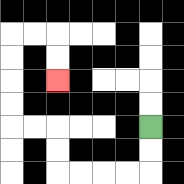{'start': '[6, 5]', 'end': '[2, 3]', 'path_directions': 'D,D,L,L,L,L,U,U,L,L,U,U,U,U,R,R,D,D', 'path_coordinates': '[[6, 5], [6, 6], [6, 7], [5, 7], [4, 7], [3, 7], [2, 7], [2, 6], [2, 5], [1, 5], [0, 5], [0, 4], [0, 3], [0, 2], [0, 1], [1, 1], [2, 1], [2, 2], [2, 3]]'}